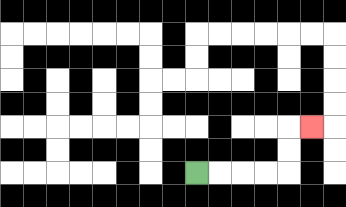{'start': '[8, 7]', 'end': '[13, 5]', 'path_directions': 'R,R,R,R,U,U,R', 'path_coordinates': '[[8, 7], [9, 7], [10, 7], [11, 7], [12, 7], [12, 6], [12, 5], [13, 5]]'}